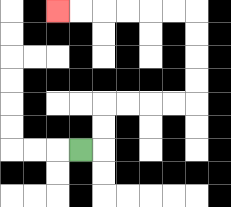{'start': '[3, 6]', 'end': '[2, 0]', 'path_directions': 'R,U,U,R,R,R,R,U,U,U,U,L,L,L,L,L,L', 'path_coordinates': '[[3, 6], [4, 6], [4, 5], [4, 4], [5, 4], [6, 4], [7, 4], [8, 4], [8, 3], [8, 2], [8, 1], [8, 0], [7, 0], [6, 0], [5, 0], [4, 0], [3, 0], [2, 0]]'}